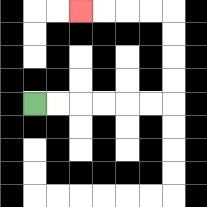{'start': '[1, 4]', 'end': '[3, 0]', 'path_directions': 'R,R,R,R,R,R,U,U,U,U,L,L,L,L', 'path_coordinates': '[[1, 4], [2, 4], [3, 4], [4, 4], [5, 4], [6, 4], [7, 4], [7, 3], [7, 2], [7, 1], [7, 0], [6, 0], [5, 0], [4, 0], [3, 0]]'}